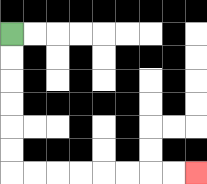{'start': '[0, 1]', 'end': '[8, 7]', 'path_directions': 'D,D,D,D,D,D,R,R,R,R,R,R,R,R', 'path_coordinates': '[[0, 1], [0, 2], [0, 3], [0, 4], [0, 5], [0, 6], [0, 7], [1, 7], [2, 7], [3, 7], [4, 7], [5, 7], [6, 7], [7, 7], [8, 7]]'}